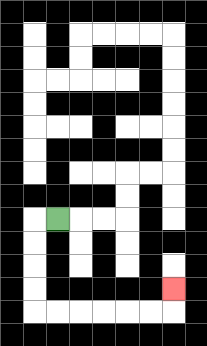{'start': '[2, 9]', 'end': '[7, 12]', 'path_directions': 'L,D,D,D,D,R,R,R,R,R,R,U', 'path_coordinates': '[[2, 9], [1, 9], [1, 10], [1, 11], [1, 12], [1, 13], [2, 13], [3, 13], [4, 13], [5, 13], [6, 13], [7, 13], [7, 12]]'}